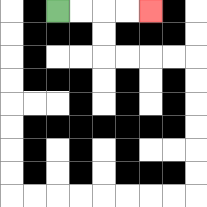{'start': '[2, 0]', 'end': '[6, 0]', 'path_directions': 'R,R,R,R', 'path_coordinates': '[[2, 0], [3, 0], [4, 0], [5, 0], [6, 0]]'}